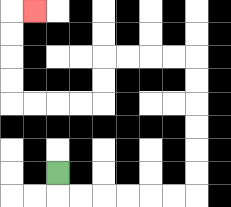{'start': '[2, 7]', 'end': '[1, 0]', 'path_directions': 'D,R,R,R,R,R,R,U,U,U,U,U,U,L,L,L,L,D,D,L,L,L,L,U,U,U,U,R', 'path_coordinates': '[[2, 7], [2, 8], [3, 8], [4, 8], [5, 8], [6, 8], [7, 8], [8, 8], [8, 7], [8, 6], [8, 5], [8, 4], [8, 3], [8, 2], [7, 2], [6, 2], [5, 2], [4, 2], [4, 3], [4, 4], [3, 4], [2, 4], [1, 4], [0, 4], [0, 3], [0, 2], [0, 1], [0, 0], [1, 0]]'}